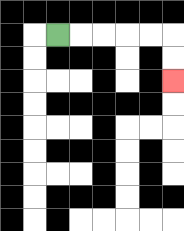{'start': '[2, 1]', 'end': '[7, 3]', 'path_directions': 'R,R,R,R,R,D,D', 'path_coordinates': '[[2, 1], [3, 1], [4, 1], [5, 1], [6, 1], [7, 1], [7, 2], [7, 3]]'}